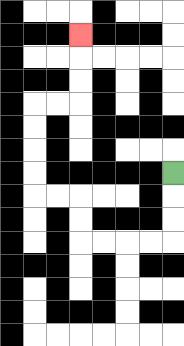{'start': '[7, 7]', 'end': '[3, 1]', 'path_directions': 'D,D,D,L,L,L,L,U,U,L,L,U,U,U,U,R,R,U,U,U', 'path_coordinates': '[[7, 7], [7, 8], [7, 9], [7, 10], [6, 10], [5, 10], [4, 10], [3, 10], [3, 9], [3, 8], [2, 8], [1, 8], [1, 7], [1, 6], [1, 5], [1, 4], [2, 4], [3, 4], [3, 3], [3, 2], [3, 1]]'}